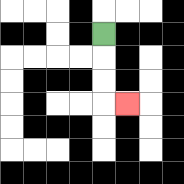{'start': '[4, 1]', 'end': '[5, 4]', 'path_directions': 'D,D,D,R', 'path_coordinates': '[[4, 1], [4, 2], [4, 3], [4, 4], [5, 4]]'}